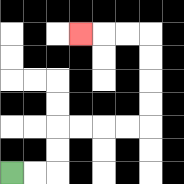{'start': '[0, 7]', 'end': '[3, 1]', 'path_directions': 'R,R,U,U,R,R,R,R,U,U,U,U,L,L,L', 'path_coordinates': '[[0, 7], [1, 7], [2, 7], [2, 6], [2, 5], [3, 5], [4, 5], [5, 5], [6, 5], [6, 4], [6, 3], [6, 2], [6, 1], [5, 1], [4, 1], [3, 1]]'}